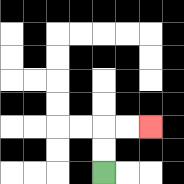{'start': '[4, 7]', 'end': '[6, 5]', 'path_directions': 'U,U,R,R', 'path_coordinates': '[[4, 7], [4, 6], [4, 5], [5, 5], [6, 5]]'}